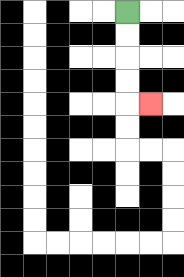{'start': '[5, 0]', 'end': '[6, 4]', 'path_directions': 'D,D,D,D,R', 'path_coordinates': '[[5, 0], [5, 1], [5, 2], [5, 3], [5, 4], [6, 4]]'}